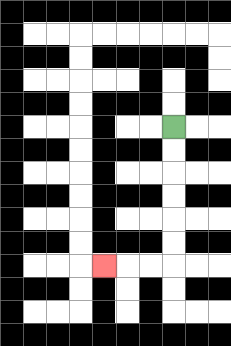{'start': '[7, 5]', 'end': '[4, 11]', 'path_directions': 'D,D,D,D,D,D,L,L,L', 'path_coordinates': '[[7, 5], [7, 6], [7, 7], [7, 8], [7, 9], [7, 10], [7, 11], [6, 11], [5, 11], [4, 11]]'}